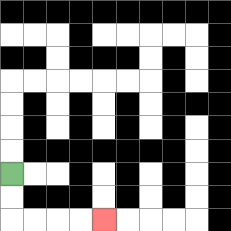{'start': '[0, 7]', 'end': '[4, 9]', 'path_directions': 'D,D,R,R,R,R', 'path_coordinates': '[[0, 7], [0, 8], [0, 9], [1, 9], [2, 9], [3, 9], [4, 9]]'}